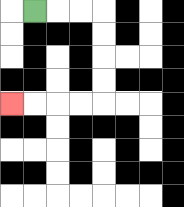{'start': '[1, 0]', 'end': '[0, 4]', 'path_directions': 'R,R,R,D,D,D,D,L,L,L,L', 'path_coordinates': '[[1, 0], [2, 0], [3, 0], [4, 0], [4, 1], [4, 2], [4, 3], [4, 4], [3, 4], [2, 4], [1, 4], [0, 4]]'}